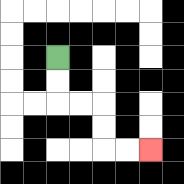{'start': '[2, 2]', 'end': '[6, 6]', 'path_directions': 'D,D,R,R,D,D,R,R', 'path_coordinates': '[[2, 2], [2, 3], [2, 4], [3, 4], [4, 4], [4, 5], [4, 6], [5, 6], [6, 6]]'}